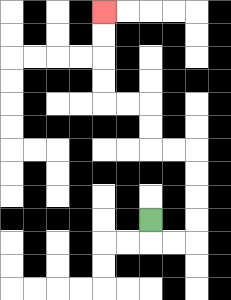{'start': '[6, 9]', 'end': '[4, 0]', 'path_directions': 'D,R,R,U,U,U,U,L,L,U,U,L,L,U,U,U,U', 'path_coordinates': '[[6, 9], [6, 10], [7, 10], [8, 10], [8, 9], [8, 8], [8, 7], [8, 6], [7, 6], [6, 6], [6, 5], [6, 4], [5, 4], [4, 4], [4, 3], [4, 2], [4, 1], [4, 0]]'}